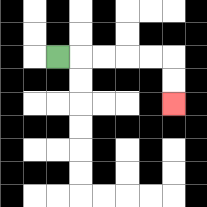{'start': '[2, 2]', 'end': '[7, 4]', 'path_directions': 'R,R,R,R,R,D,D', 'path_coordinates': '[[2, 2], [3, 2], [4, 2], [5, 2], [6, 2], [7, 2], [7, 3], [7, 4]]'}